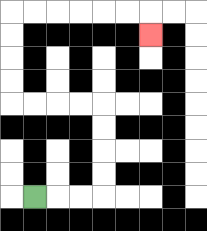{'start': '[1, 8]', 'end': '[6, 1]', 'path_directions': 'R,R,R,U,U,U,U,L,L,L,L,U,U,U,U,R,R,R,R,R,R,D', 'path_coordinates': '[[1, 8], [2, 8], [3, 8], [4, 8], [4, 7], [4, 6], [4, 5], [4, 4], [3, 4], [2, 4], [1, 4], [0, 4], [0, 3], [0, 2], [0, 1], [0, 0], [1, 0], [2, 0], [3, 0], [4, 0], [5, 0], [6, 0], [6, 1]]'}